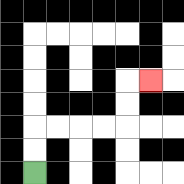{'start': '[1, 7]', 'end': '[6, 3]', 'path_directions': 'U,U,R,R,R,R,U,U,R', 'path_coordinates': '[[1, 7], [1, 6], [1, 5], [2, 5], [3, 5], [4, 5], [5, 5], [5, 4], [5, 3], [6, 3]]'}